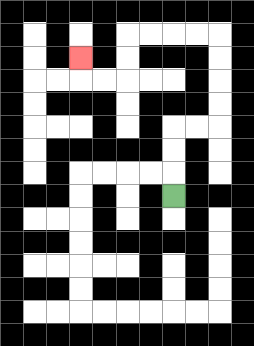{'start': '[7, 8]', 'end': '[3, 2]', 'path_directions': 'U,U,U,R,R,U,U,U,U,L,L,L,L,D,D,L,L,U', 'path_coordinates': '[[7, 8], [7, 7], [7, 6], [7, 5], [8, 5], [9, 5], [9, 4], [9, 3], [9, 2], [9, 1], [8, 1], [7, 1], [6, 1], [5, 1], [5, 2], [5, 3], [4, 3], [3, 3], [3, 2]]'}